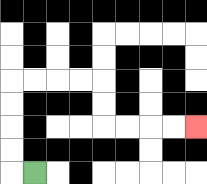{'start': '[1, 7]', 'end': '[8, 5]', 'path_directions': 'L,U,U,U,U,R,R,R,R,D,D,R,R,R,R', 'path_coordinates': '[[1, 7], [0, 7], [0, 6], [0, 5], [0, 4], [0, 3], [1, 3], [2, 3], [3, 3], [4, 3], [4, 4], [4, 5], [5, 5], [6, 5], [7, 5], [8, 5]]'}